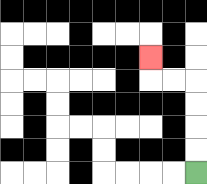{'start': '[8, 7]', 'end': '[6, 2]', 'path_directions': 'U,U,U,U,L,L,U', 'path_coordinates': '[[8, 7], [8, 6], [8, 5], [8, 4], [8, 3], [7, 3], [6, 3], [6, 2]]'}